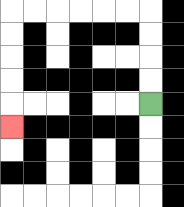{'start': '[6, 4]', 'end': '[0, 5]', 'path_directions': 'U,U,U,U,L,L,L,L,L,L,D,D,D,D,D', 'path_coordinates': '[[6, 4], [6, 3], [6, 2], [6, 1], [6, 0], [5, 0], [4, 0], [3, 0], [2, 0], [1, 0], [0, 0], [0, 1], [0, 2], [0, 3], [0, 4], [0, 5]]'}